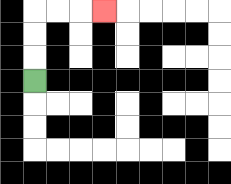{'start': '[1, 3]', 'end': '[4, 0]', 'path_directions': 'U,U,U,R,R,R', 'path_coordinates': '[[1, 3], [1, 2], [1, 1], [1, 0], [2, 0], [3, 0], [4, 0]]'}